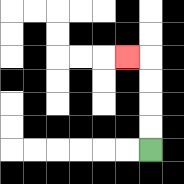{'start': '[6, 6]', 'end': '[5, 2]', 'path_directions': 'U,U,U,U,L', 'path_coordinates': '[[6, 6], [6, 5], [6, 4], [6, 3], [6, 2], [5, 2]]'}